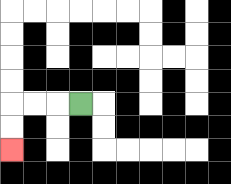{'start': '[3, 4]', 'end': '[0, 6]', 'path_directions': 'L,L,L,D,D', 'path_coordinates': '[[3, 4], [2, 4], [1, 4], [0, 4], [0, 5], [0, 6]]'}